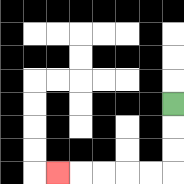{'start': '[7, 4]', 'end': '[2, 7]', 'path_directions': 'D,D,D,L,L,L,L,L', 'path_coordinates': '[[7, 4], [7, 5], [7, 6], [7, 7], [6, 7], [5, 7], [4, 7], [3, 7], [2, 7]]'}